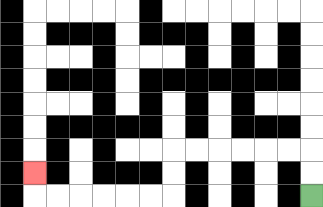{'start': '[13, 8]', 'end': '[1, 7]', 'path_directions': 'U,U,L,L,L,L,L,L,D,D,L,L,L,L,L,L,U', 'path_coordinates': '[[13, 8], [13, 7], [13, 6], [12, 6], [11, 6], [10, 6], [9, 6], [8, 6], [7, 6], [7, 7], [7, 8], [6, 8], [5, 8], [4, 8], [3, 8], [2, 8], [1, 8], [1, 7]]'}